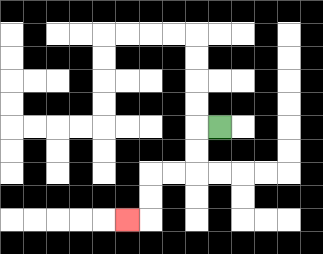{'start': '[9, 5]', 'end': '[5, 9]', 'path_directions': 'L,D,D,L,L,D,D,L', 'path_coordinates': '[[9, 5], [8, 5], [8, 6], [8, 7], [7, 7], [6, 7], [6, 8], [6, 9], [5, 9]]'}